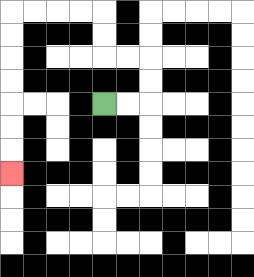{'start': '[4, 4]', 'end': '[0, 7]', 'path_directions': 'R,R,U,U,L,L,U,U,L,L,L,L,D,D,D,D,D,D,D', 'path_coordinates': '[[4, 4], [5, 4], [6, 4], [6, 3], [6, 2], [5, 2], [4, 2], [4, 1], [4, 0], [3, 0], [2, 0], [1, 0], [0, 0], [0, 1], [0, 2], [0, 3], [0, 4], [0, 5], [0, 6], [0, 7]]'}